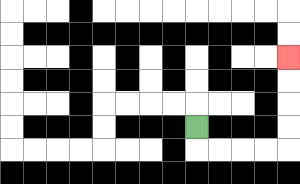{'start': '[8, 5]', 'end': '[12, 2]', 'path_directions': 'D,R,R,R,R,U,U,U,U', 'path_coordinates': '[[8, 5], [8, 6], [9, 6], [10, 6], [11, 6], [12, 6], [12, 5], [12, 4], [12, 3], [12, 2]]'}